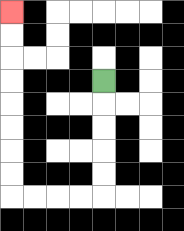{'start': '[4, 3]', 'end': '[0, 0]', 'path_directions': 'D,D,D,D,D,L,L,L,L,U,U,U,U,U,U,U,U', 'path_coordinates': '[[4, 3], [4, 4], [4, 5], [4, 6], [4, 7], [4, 8], [3, 8], [2, 8], [1, 8], [0, 8], [0, 7], [0, 6], [0, 5], [0, 4], [0, 3], [0, 2], [0, 1], [0, 0]]'}